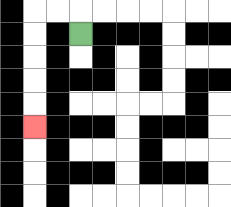{'start': '[3, 1]', 'end': '[1, 5]', 'path_directions': 'U,L,L,D,D,D,D,D', 'path_coordinates': '[[3, 1], [3, 0], [2, 0], [1, 0], [1, 1], [1, 2], [1, 3], [1, 4], [1, 5]]'}